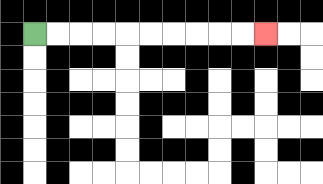{'start': '[1, 1]', 'end': '[11, 1]', 'path_directions': 'R,R,R,R,R,R,R,R,R,R', 'path_coordinates': '[[1, 1], [2, 1], [3, 1], [4, 1], [5, 1], [6, 1], [7, 1], [8, 1], [9, 1], [10, 1], [11, 1]]'}